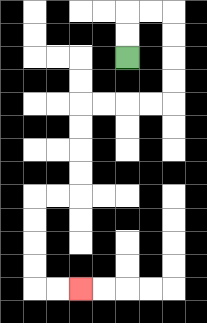{'start': '[5, 2]', 'end': '[3, 12]', 'path_directions': 'U,U,R,R,D,D,D,D,L,L,L,L,D,D,D,D,L,L,D,D,D,D,R,R', 'path_coordinates': '[[5, 2], [5, 1], [5, 0], [6, 0], [7, 0], [7, 1], [7, 2], [7, 3], [7, 4], [6, 4], [5, 4], [4, 4], [3, 4], [3, 5], [3, 6], [3, 7], [3, 8], [2, 8], [1, 8], [1, 9], [1, 10], [1, 11], [1, 12], [2, 12], [3, 12]]'}